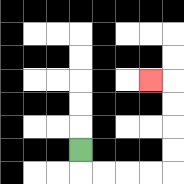{'start': '[3, 6]', 'end': '[6, 3]', 'path_directions': 'D,R,R,R,R,U,U,U,U,L', 'path_coordinates': '[[3, 6], [3, 7], [4, 7], [5, 7], [6, 7], [7, 7], [7, 6], [7, 5], [7, 4], [7, 3], [6, 3]]'}